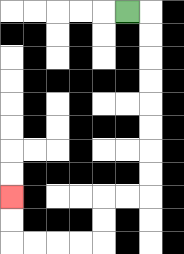{'start': '[5, 0]', 'end': '[0, 8]', 'path_directions': 'R,D,D,D,D,D,D,D,D,L,L,D,D,L,L,L,L,U,U', 'path_coordinates': '[[5, 0], [6, 0], [6, 1], [6, 2], [6, 3], [6, 4], [6, 5], [6, 6], [6, 7], [6, 8], [5, 8], [4, 8], [4, 9], [4, 10], [3, 10], [2, 10], [1, 10], [0, 10], [0, 9], [0, 8]]'}